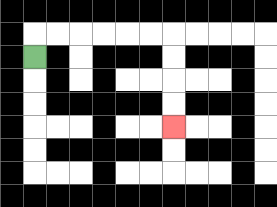{'start': '[1, 2]', 'end': '[7, 5]', 'path_directions': 'U,R,R,R,R,R,R,D,D,D,D', 'path_coordinates': '[[1, 2], [1, 1], [2, 1], [3, 1], [4, 1], [5, 1], [6, 1], [7, 1], [7, 2], [7, 3], [7, 4], [7, 5]]'}